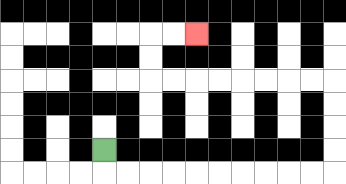{'start': '[4, 6]', 'end': '[8, 1]', 'path_directions': 'D,R,R,R,R,R,R,R,R,R,R,U,U,U,U,L,L,L,L,L,L,L,L,U,U,R,R', 'path_coordinates': '[[4, 6], [4, 7], [5, 7], [6, 7], [7, 7], [8, 7], [9, 7], [10, 7], [11, 7], [12, 7], [13, 7], [14, 7], [14, 6], [14, 5], [14, 4], [14, 3], [13, 3], [12, 3], [11, 3], [10, 3], [9, 3], [8, 3], [7, 3], [6, 3], [6, 2], [6, 1], [7, 1], [8, 1]]'}